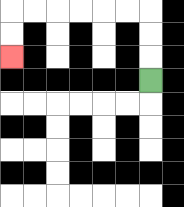{'start': '[6, 3]', 'end': '[0, 2]', 'path_directions': 'U,U,U,L,L,L,L,L,L,D,D', 'path_coordinates': '[[6, 3], [6, 2], [6, 1], [6, 0], [5, 0], [4, 0], [3, 0], [2, 0], [1, 0], [0, 0], [0, 1], [0, 2]]'}